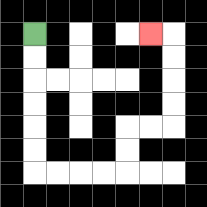{'start': '[1, 1]', 'end': '[6, 1]', 'path_directions': 'D,D,D,D,D,D,R,R,R,R,U,U,R,R,U,U,U,U,L', 'path_coordinates': '[[1, 1], [1, 2], [1, 3], [1, 4], [1, 5], [1, 6], [1, 7], [2, 7], [3, 7], [4, 7], [5, 7], [5, 6], [5, 5], [6, 5], [7, 5], [7, 4], [7, 3], [7, 2], [7, 1], [6, 1]]'}